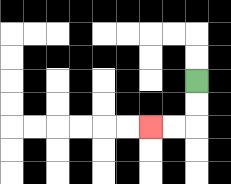{'start': '[8, 3]', 'end': '[6, 5]', 'path_directions': 'D,D,L,L', 'path_coordinates': '[[8, 3], [8, 4], [8, 5], [7, 5], [6, 5]]'}